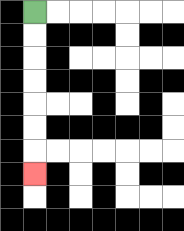{'start': '[1, 0]', 'end': '[1, 7]', 'path_directions': 'D,D,D,D,D,D,D', 'path_coordinates': '[[1, 0], [1, 1], [1, 2], [1, 3], [1, 4], [1, 5], [1, 6], [1, 7]]'}